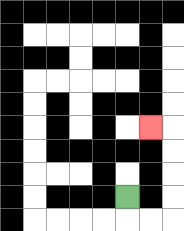{'start': '[5, 8]', 'end': '[6, 5]', 'path_directions': 'D,R,R,U,U,U,U,L', 'path_coordinates': '[[5, 8], [5, 9], [6, 9], [7, 9], [7, 8], [7, 7], [7, 6], [7, 5], [6, 5]]'}